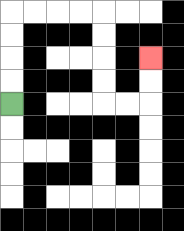{'start': '[0, 4]', 'end': '[6, 2]', 'path_directions': 'U,U,U,U,R,R,R,R,D,D,D,D,R,R,U,U', 'path_coordinates': '[[0, 4], [0, 3], [0, 2], [0, 1], [0, 0], [1, 0], [2, 0], [3, 0], [4, 0], [4, 1], [4, 2], [4, 3], [4, 4], [5, 4], [6, 4], [6, 3], [6, 2]]'}